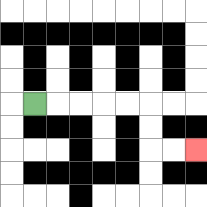{'start': '[1, 4]', 'end': '[8, 6]', 'path_directions': 'R,R,R,R,R,D,D,R,R', 'path_coordinates': '[[1, 4], [2, 4], [3, 4], [4, 4], [5, 4], [6, 4], [6, 5], [6, 6], [7, 6], [8, 6]]'}